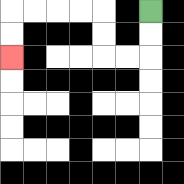{'start': '[6, 0]', 'end': '[0, 2]', 'path_directions': 'D,D,L,L,U,U,L,L,L,L,D,D', 'path_coordinates': '[[6, 0], [6, 1], [6, 2], [5, 2], [4, 2], [4, 1], [4, 0], [3, 0], [2, 0], [1, 0], [0, 0], [0, 1], [0, 2]]'}